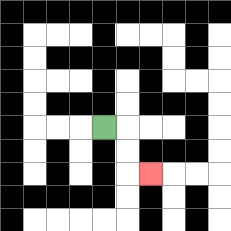{'start': '[4, 5]', 'end': '[6, 7]', 'path_directions': 'R,D,D,R', 'path_coordinates': '[[4, 5], [5, 5], [5, 6], [5, 7], [6, 7]]'}